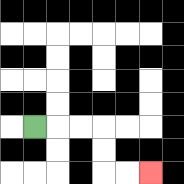{'start': '[1, 5]', 'end': '[6, 7]', 'path_directions': 'R,R,R,D,D,R,R', 'path_coordinates': '[[1, 5], [2, 5], [3, 5], [4, 5], [4, 6], [4, 7], [5, 7], [6, 7]]'}